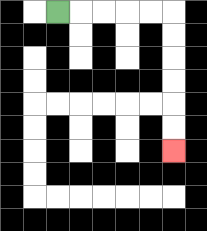{'start': '[2, 0]', 'end': '[7, 6]', 'path_directions': 'R,R,R,R,R,D,D,D,D,D,D', 'path_coordinates': '[[2, 0], [3, 0], [4, 0], [5, 0], [6, 0], [7, 0], [7, 1], [7, 2], [7, 3], [7, 4], [7, 5], [7, 6]]'}